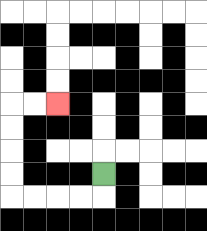{'start': '[4, 7]', 'end': '[2, 4]', 'path_directions': 'D,L,L,L,L,U,U,U,U,R,R', 'path_coordinates': '[[4, 7], [4, 8], [3, 8], [2, 8], [1, 8], [0, 8], [0, 7], [0, 6], [0, 5], [0, 4], [1, 4], [2, 4]]'}